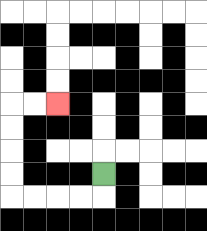{'start': '[4, 7]', 'end': '[2, 4]', 'path_directions': 'D,L,L,L,L,U,U,U,U,R,R', 'path_coordinates': '[[4, 7], [4, 8], [3, 8], [2, 8], [1, 8], [0, 8], [0, 7], [0, 6], [0, 5], [0, 4], [1, 4], [2, 4]]'}